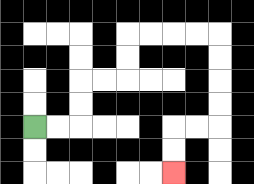{'start': '[1, 5]', 'end': '[7, 7]', 'path_directions': 'R,R,U,U,R,R,U,U,R,R,R,R,D,D,D,D,L,L,D,D', 'path_coordinates': '[[1, 5], [2, 5], [3, 5], [3, 4], [3, 3], [4, 3], [5, 3], [5, 2], [5, 1], [6, 1], [7, 1], [8, 1], [9, 1], [9, 2], [9, 3], [9, 4], [9, 5], [8, 5], [7, 5], [7, 6], [7, 7]]'}